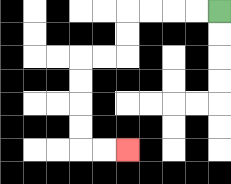{'start': '[9, 0]', 'end': '[5, 6]', 'path_directions': 'L,L,L,L,D,D,L,L,D,D,D,D,R,R', 'path_coordinates': '[[9, 0], [8, 0], [7, 0], [6, 0], [5, 0], [5, 1], [5, 2], [4, 2], [3, 2], [3, 3], [3, 4], [3, 5], [3, 6], [4, 6], [5, 6]]'}